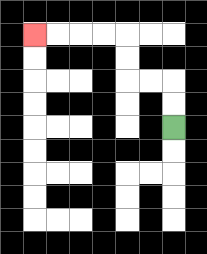{'start': '[7, 5]', 'end': '[1, 1]', 'path_directions': 'U,U,L,L,U,U,L,L,L,L', 'path_coordinates': '[[7, 5], [7, 4], [7, 3], [6, 3], [5, 3], [5, 2], [5, 1], [4, 1], [3, 1], [2, 1], [1, 1]]'}